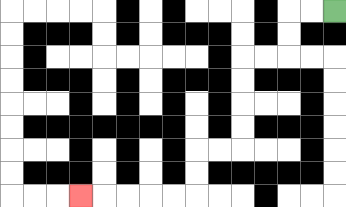{'start': '[14, 0]', 'end': '[3, 8]', 'path_directions': 'L,L,D,D,L,L,D,D,D,D,L,L,D,D,L,L,L,L,L', 'path_coordinates': '[[14, 0], [13, 0], [12, 0], [12, 1], [12, 2], [11, 2], [10, 2], [10, 3], [10, 4], [10, 5], [10, 6], [9, 6], [8, 6], [8, 7], [8, 8], [7, 8], [6, 8], [5, 8], [4, 8], [3, 8]]'}